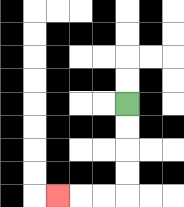{'start': '[5, 4]', 'end': '[2, 8]', 'path_directions': 'D,D,D,D,L,L,L', 'path_coordinates': '[[5, 4], [5, 5], [5, 6], [5, 7], [5, 8], [4, 8], [3, 8], [2, 8]]'}